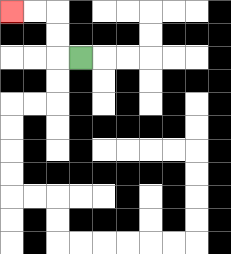{'start': '[3, 2]', 'end': '[0, 0]', 'path_directions': 'L,U,U,L,L', 'path_coordinates': '[[3, 2], [2, 2], [2, 1], [2, 0], [1, 0], [0, 0]]'}